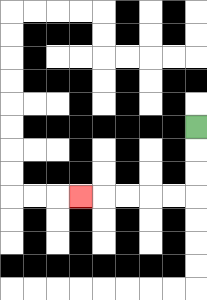{'start': '[8, 5]', 'end': '[3, 8]', 'path_directions': 'D,D,D,L,L,L,L,L', 'path_coordinates': '[[8, 5], [8, 6], [8, 7], [8, 8], [7, 8], [6, 8], [5, 8], [4, 8], [3, 8]]'}